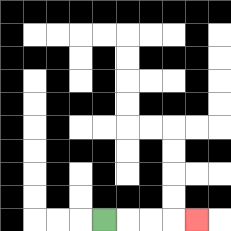{'start': '[4, 9]', 'end': '[8, 9]', 'path_directions': 'R,R,R,R', 'path_coordinates': '[[4, 9], [5, 9], [6, 9], [7, 9], [8, 9]]'}